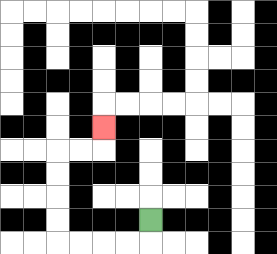{'start': '[6, 9]', 'end': '[4, 5]', 'path_directions': 'D,L,L,L,L,U,U,U,U,R,R,U', 'path_coordinates': '[[6, 9], [6, 10], [5, 10], [4, 10], [3, 10], [2, 10], [2, 9], [2, 8], [2, 7], [2, 6], [3, 6], [4, 6], [4, 5]]'}